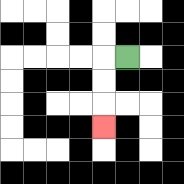{'start': '[5, 2]', 'end': '[4, 5]', 'path_directions': 'L,D,D,D', 'path_coordinates': '[[5, 2], [4, 2], [4, 3], [4, 4], [4, 5]]'}